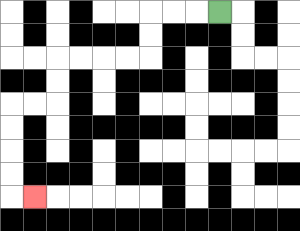{'start': '[9, 0]', 'end': '[1, 8]', 'path_directions': 'L,L,L,D,D,L,L,L,L,D,D,L,L,D,D,D,D,R', 'path_coordinates': '[[9, 0], [8, 0], [7, 0], [6, 0], [6, 1], [6, 2], [5, 2], [4, 2], [3, 2], [2, 2], [2, 3], [2, 4], [1, 4], [0, 4], [0, 5], [0, 6], [0, 7], [0, 8], [1, 8]]'}